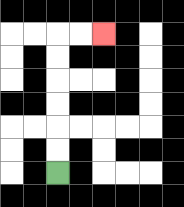{'start': '[2, 7]', 'end': '[4, 1]', 'path_directions': 'U,U,U,U,U,U,R,R', 'path_coordinates': '[[2, 7], [2, 6], [2, 5], [2, 4], [2, 3], [2, 2], [2, 1], [3, 1], [4, 1]]'}